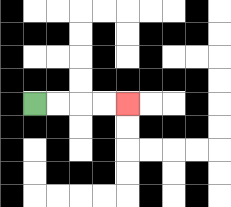{'start': '[1, 4]', 'end': '[5, 4]', 'path_directions': 'R,R,R,R', 'path_coordinates': '[[1, 4], [2, 4], [3, 4], [4, 4], [5, 4]]'}